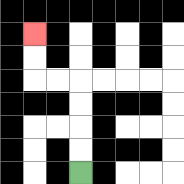{'start': '[3, 7]', 'end': '[1, 1]', 'path_directions': 'U,U,U,U,L,L,U,U', 'path_coordinates': '[[3, 7], [3, 6], [3, 5], [3, 4], [3, 3], [2, 3], [1, 3], [1, 2], [1, 1]]'}